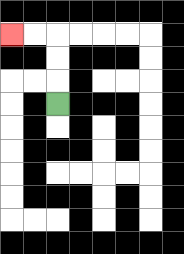{'start': '[2, 4]', 'end': '[0, 1]', 'path_directions': 'U,U,U,L,L', 'path_coordinates': '[[2, 4], [2, 3], [2, 2], [2, 1], [1, 1], [0, 1]]'}